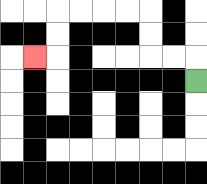{'start': '[8, 3]', 'end': '[1, 2]', 'path_directions': 'U,L,L,U,U,L,L,L,L,D,D,L', 'path_coordinates': '[[8, 3], [8, 2], [7, 2], [6, 2], [6, 1], [6, 0], [5, 0], [4, 0], [3, 0], [2, 0], [2, 1], [2, 2], [1, 2]]'}